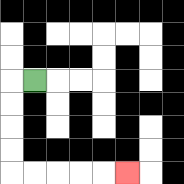{'start': '[1, 3]', 'end': '[5, 7]', 'path_directions': 'L,D,D,D,D,R,R,R,R,R', 'path_coordinates': '[[1, 3], [0, 3], [0, 4], [0, 5], [0, 6], [0, 7], [1, 7], [2, 7], [3, 7], [4, 7], [5, 7]]'}